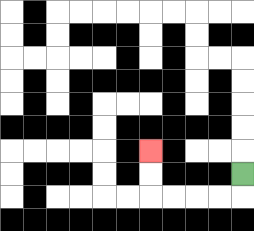{'start': '[10, 7]', 'end': '[6, 6]', 'path_directions': 'D,L,L,L,L,U,U', 'path_coordinates': '[[10, 7], [10, 8], [9, 8], [8, 8], [7, 8], [6, 8], [6, 7], [6, 6]]'}